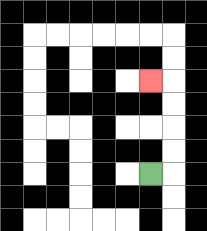{'start': '[6, 7]', 'end': '[6, 3]', 'path_directions': 'R,U,U,U,U,L', 'path_coordinates': '[[6, 7], [7, 7], [7, 6], [7, 5], [7, 4], [7, 3], [6, 3]]'}